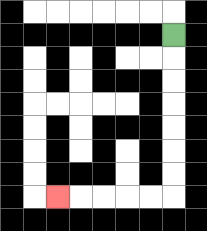{'start': '[7, 1]', 'end': '[2, 8]', 'path_directions': 'D,D,D,D,D,D,D,L,L,L,L,L', 'path_coordinates': '[[7, 1], [7, 2], [7, 3], [7, 4], [7, 5], [7, 6], [7, 7], [7, 8], [6, 8], [5, 8], [4, 8], [3, 8], [2, 8]]'}